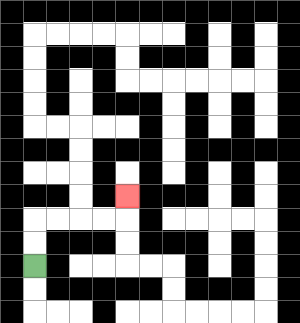{'start': '[1, 11]', 'end': '[5, 8]', 'path_directions': 'U,U,R,R,R,R,U', 'path_coordinates': '[[1, 11], [1, 10], [1, 9], [2, 9], [3, 9], [4, 9], [5, 9], [5, 8]]'}